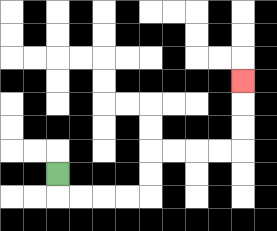{'start': '[2, 7]', 'end': '[10, 3]', 'path_directions': 'D,R,R,R,R,U,U,R,R,R,R,U,U,U', 'path_coordinates': '[[2, 7], [2, 8], [3, 8], [4, 8], [5, 8], [6, 8], [6, 7], [6, 6], [7, 6], [8, 6], [9, 6], [10, 6], [10, 5], [10, 4], [10, 3]]'}